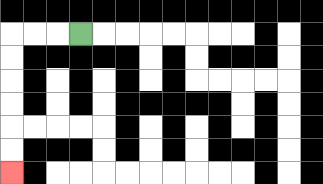{'start': '[3, 1]', 'end': '[0, 7]', 'path_directions': 'L,L,L,D,D,D,D,D,D', 'path_coordinates': '[[3, 1], [2, 1], [1, 1], [0, 1], [0, 2], [0, 3], [0, 4], [0, 5], [0, 6], [0, 7]]'}